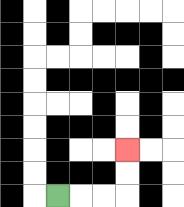{'start': '[2, 8]', 'end': '[5, 6]', 'path_directions': 'R,R,R,U,U', 'path_coordinates': '[[2, 8], [3, 8], [4, 8], [5, 8], [5, 7], [5, 6]]'}